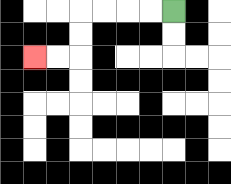{'start': '[7, 0]', 'end': '[1, 2]', 'path_directions': 'L,L,L,L,D,D,L,L', 'path_coordinates': '[[7, 0], [6, 0], [5, 0], [4, 0], [3, 0], [3, 1], [3, 2], [2, 2], [1, 2]]'}